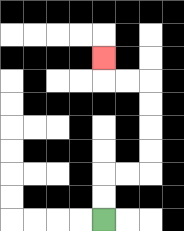{'start': '[4, 9]', 'end': '[4, 2]', 'path_directions': 'U,U,R,R,U,U,U,U,L,L,U', 'path_coordinates': '[[4, 9], [4, 8], [4, 7], [5, 7], [6, 7], [6, 6], [6, 5], [6, 4], [6, 3], [5, 3], [4, 3], [4, 2]]'}